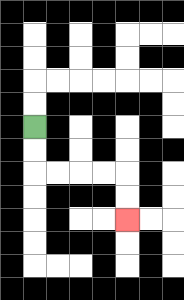{'start': '[1, 5]', 'end': '[5, 9]', 'path_directions': 'D,D,R,R,R,R,D,D', 'path_coordinates': '[[1, 5], [1, 6], [1, 7], [2, 7], [3, 7], [4, 7], [5, 7], [5, 8], [5, 9]]'}